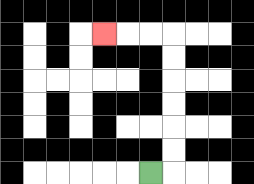{'start': '[6, 7]', 'end': '[4, 1]', 'path_directions': 'R,U,U,U,U,U,U,L,L,L', 'path_coordinates': '[[6, 7], [7, 7], [7, 6], [7, 5], [7, 4], [7, 3], [7, 2], [7, 1], [6, 1], [5, 1], [4, 1]]'}